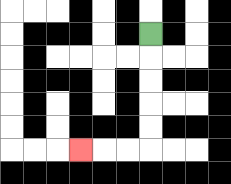{'start': '[6, 1]', 'end': '[3, 6]', 'path_directions': 'D,D,D,D,D,L,L,L', 'path_coordinates': '[[6, 1], [6, 2], [6, 3], [6, 4], [6, 5], [6, 6], [5, 6], [4, 6], [3, 6]]'}